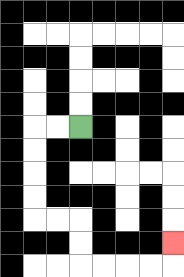{'start': '[3, 5]', 'end': '[7, 10]', 'path_directions': 'L,L,D,D,D,D,R,R,D,D,R,R,R,R,U', 'path_coordinates': '[[3, 5], [2, 5], [1, 5], [1, 6], [1, 7], [1, 8], [1, 9], [2, 9], [3, 9], [3, 10], [3, 11], [4, 11], [5, 11], [6, 11], [7, 11], [7, 10]]'}